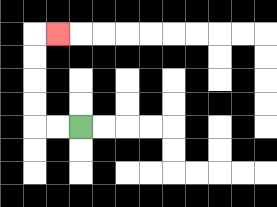{'start': '[3, 5]', 'end': '[2, 1]', 'path_directions': 'L,L,U,U,U,U,R', 'path_coordinates': '[[3, 5], [2, 5], [1, 5], [1, 4], [1, 3], [1, 2], [1, 1], [2, 1]]'}